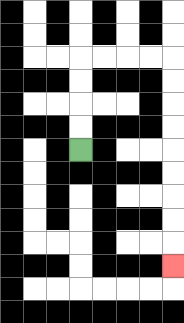{'start': '[3, 6]', 'end': '[7, 11]', 'path_directions': 'U,U,U,U,R,R,R,R,D,D,D,D,D,D,D,D,D', 'path_coordinates': '[[3, 6], [3, 5], [3, 4], [3, 3], [3, 2], [4, 2], [5, 2], [6, 2], [7, 2], [7, 3], [7, 4], [7, 5], [7, 6], [7, 7], [7, 8], [7, 9], [7, 10], [7, 11]]'}